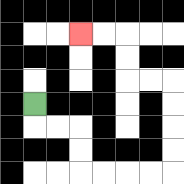{'start': '[1, 4]', 'end': '[3, 1]', 'path_directions': 'D,R,R,D,D,R,R,R,R,U,U,U,U,L,L,U,U,L,L', 'path_coordinates': '[[1, 4], [1, 5], [2, 5], [3, 5], [3, 6], [3, 7], [4, 7], [5, 7], [6, 7], [7, 7], [7, 6], [7, 5], [7, 4], [7, 3], [6, 3], [5, 3], [5, 2], [5, 1], [4, 1], [3, 1]]'}